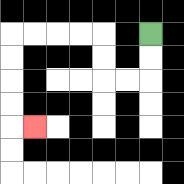{'start': '[6, 1]', 'end': '[1, 5]', 'path_directions': 'D,D,L,L,U,U,L,L,L,L,D,D,D,D,R', 'path_coordinates': '[[6, 1], [6, 2], [6, 3], [5, 3], [4, 3], [4, 2], [4, 1], [3, 1], [2, 1], [1, 1], [0, 1], [0, 2], [0, 3], [0, 4], [0, 5], [1, 5]]'}